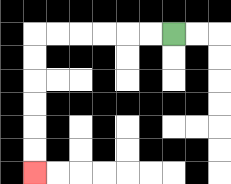{'start': '[7, 1]', 'end': '[1, 7]', 'path_directions': 'L,L,L,L,L,L,D,D,D,D,D,D', 'path_coordinates': '[[7, 1], [6, 1], [5, 1], [4, 1], [3, 1], [2, 1], [1, 1], [1, 2], [1, 3], [1, 4], [1, 5], [1, 6], [1, 7]]'}